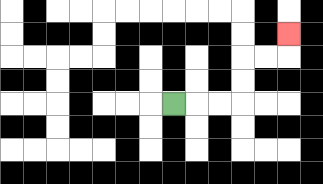{'start': '[7, 4]', 'end': '[12, 1]', 'path_directions': 'R,R,R,U,U,R,R,U', 'path_coordinates': '[[7, 4], [8, 4], [9, 4], [10, 4], [10, 3], [10, 2], [11, 2], [12, 2], [12, 1]]'}